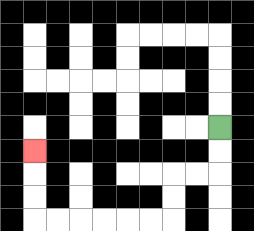{'start': '[9, 5]', 'end': '[1, 6]', 'path_directions': 'D,D,L,L,D,D,L,L,L,L,L,L,U,U,U', 'path_coordinates': '[[9, 5], [9, 6], [9, 7], [8, 7], [7, 7], [7, 8], [7, 9], [6, 9], [5, 9], [4, 9], [3, 9], [2, 9], [1, 9], [1, 8], [1, 7], [1, 6]]'}